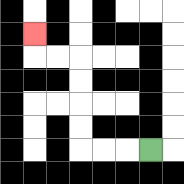{'start': '[6, 6]', 'end': '[1, 1]', 'path_directions': 'L,L,L,U,U,U,U,L,L,U', 'path_coordinates': '[[6, 6], [5, 6], [4, 6], [3, 6], [3, 5], [3, 4], [3, 3], [3, 2], [2, 2], [1, 2], [1, 1]]'}